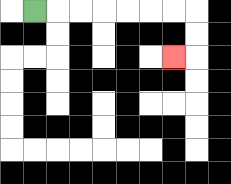{'start': '[1, 0]', 'end': '[7, 2]', 'path_directions': 'R,R,R,R,R,R,R,D,D,L', 'path_coordinates': '[[1, 0], [2, 0], [3, 0], [4, 0], [5, 0], [6, 0], [7, 0], [8, 0], [8, 1], [8, 2], [7, 2]]'}